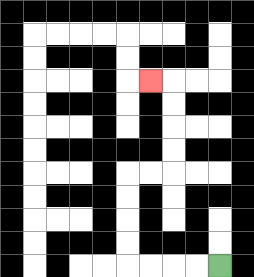{'start': '[9, 11]', 'end': '[6, 3]', 'path_directions': 'L,L,L,L,U,U,U,U,R,R,U,U,U,U,L', 'path_coordinates': '[[9, 11], [8, 11], [7, 11], [6, 11], [5, 11], [5, 10], [5, 9], [5, 8], [5, 7], [6, 7], [7, 7], [7, 6], [7, 5], [7, 4], [7, 3], [6, 3]]'}